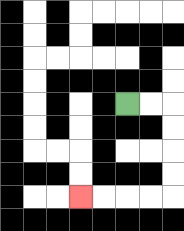{'start': '[5, 4]', 'end': '[3, 8]', 'path_directions': 'R,R,D,D,D,D,L,L,L,L', 'path_coordinates': '[[5, 4], [6, 4], [7, 4], [7, 5], [7, 6], [7, 7], [7, 8], [6, 8], [5, 8], [4, 8], [3, 8]]'}